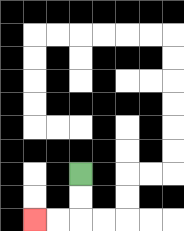{'start': '[3, 7]', 'end': '[1, 9]', 'path_directions': 'D,D,L,L', 'path_coordinates': '[[3, 7], [3, 8], [3, 9], [2, 9], [1, 9]]'}